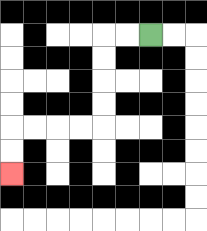{'start': '[6, 1]', 'end': '[0, 7]', 'path_directions': 'L,L,D,D,D,D,L,L,L,L,D,D', 'path_coordinates': '[[6, 1], [5, 1], [4, 1], [4, 2], [4, 3], [4, 4], [4, 5], [3, 5], [2, 5], [1, 5], [0, 5], [0, 6], [0, 7]]'}